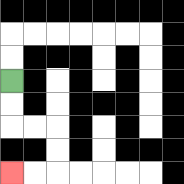{'start': '[0, 3]', 'end': '[0, 7]', 'path_directions': 'D,D,R,R,D,D,L,L', 'path_coordinates': '[[0, 3], [0, 4], [0, 5], [1, 5], [2, 5], [2, 6], [2, 7], [1, 7], [0, 7]]'}